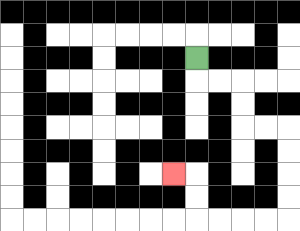{'start': '[8, 2]', 'end': '[7, 7]', 'path_directions': 'D,R,R,D,D,R,R,D,D,D,D,L,L,L,L,U,U,L', 'path_coordinates': '[[8, 2], [8, 3], [9, 3], [10, 3], [10, 4], [10, 5], [11, 5], [12, 5], [12, 6], [12, 7], [12, 8], [12, 9], [11, 9], [10, 9], [9, 9], [8, 9], [8, 8], [8, 7], [7, 7]]'}